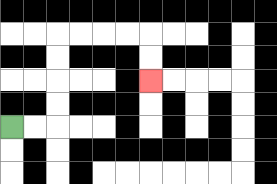{'start': '[0, 5]', 'end': '[6, 3]', 'path_directions': 'R,R,U,U,U,U,R,R,R,R,D,D', 'path_coordinates': '[[0, 5], [1, 5], [2, 5], [2, 4], [2, 3], [2, 2], [2, 1], [3, 1], [4, 1], [5, 1], [6, 1], [6, 2], [6, 3]]'}